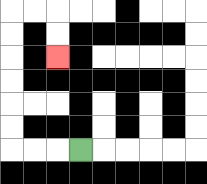{'start': '[3, 6]', 'end': '[2, 2]', 'path_directions': 'L,L,L,U,U,U,U,U,U,R,R,D,D', 'path_coordinates': '[[3, 6], [2, 6], [1, 6], [0, 6], [0, 5], [0, 4], [0, 3], [0, 2], [0, 1], [0, 0], [1, 0], [2, 0], [2, 1], [2, 2]]'}